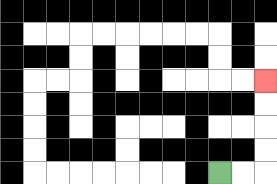{'start': '[9, 7]', 'end': '[11, 3]', 'path_directions': 'R,R,U,U,U,U', 'path_coordinates': '[[9, 7], [10, 7], [11, 7], [11, 6], [11, 5], [11, 4], [11, 3]]'}